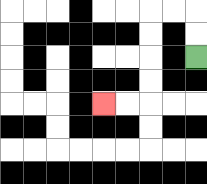{'start': '[8, 2]', 'end': '[4, 4]', 'path_directions': 'U,U,L,L,D,D,D,D,L,L', 'path_coordinates': '[[8, 2], [8, 1], [8, 0], [7, 0], [6, 0], [6, 1], [6, 2], [6, 3], [6, 4], [5, 4], [4, 4]]'}